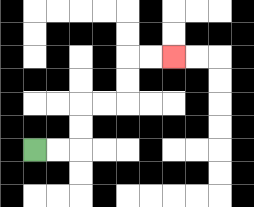{'start': '[1, 6]', 'end': '[7, 2]', 'path_directions': 'R,R,U,U,R,R,U,U,R,R', 'path_coordinates': '[[1, 6], [2, 6], [3, 6], [3, 5], [3, 4], [4, 4], [5, 4], [5, 3], [5, 2], [6, 2], [7, 2]]'}